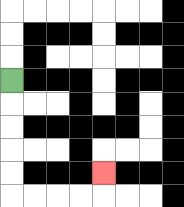{'start': '[0, 3]', 'end': '[4, 7]', 'path_directions': 'D,D,D,D,D,R,R,R,R,U', 'path_coordinates': '[[0, 3], [0, 4], [0, 5], [0, 6], [0, 7], [0, 8], [1, 8], [2, 8], [3, 8], [4, 8], [4, 7]]'}